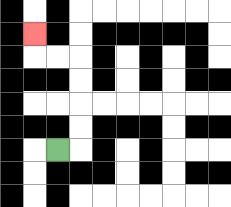{'start': '[2, 6]', 'end': '[1, 1]', 'path_directions': 'R,U,U,U,U,L,L,U', 'path_coordinates': '[[2, 6], [3, 6], [3, 5], [3, 4], [3, 3], [3, 2], [2, 2], [1, 2], [1, 1]]'}